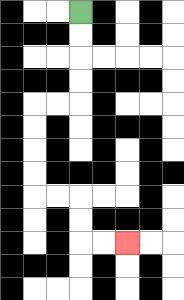{'start': '[3, 0]', 'end': '[5, 10]', 'path_directions': 'D,D,D,D,L,L,D,D,D,D,R,R,D,D,R,R', 'path_coordinates': '[[3, 0], [3, 1], [3, 2], [3, 3], [3, 4], [2, 4], [1, 4], [1, 5], [1, 6], [1, 7], [1, 8], [2, 8], [3, 8], [3, 9], [3, 10], [4, 10], [5, 10]]'}